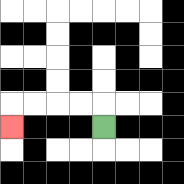{'start': '[4, 5]', 'end': '[0, 5]', 'path_directions': 'U,L,L,L,L,D', 'path_coordinates': '[[4, 5], [4, 4], [3, 4], [2, 4], [1, 4], [0, 4], [0, 5]]'}